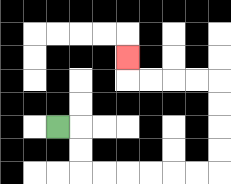{'start': '[2, 5]', 'end': '[5, 2]', 'path_directions': 'R,D,D,R,R,R,R,R,R,U,U,U,U,L,L,L,L,U', 'path_coordinates': '[[2, 5], [3, 5], [3, 6], [3, 7], [4, 7], [5, 7], [6, 7], [7, 7], [8, 7], [9, 7], [9, 6], [9, 5], [9, 4], [9, 3], [8, 3], [7, 3], [6, 3], [5, 3], [5, 2]]'}